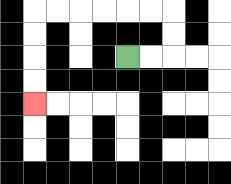{'start': '[5, 2]', 'end': '[1, 4]', 'path_directions': 'R,R,U,U,L,L,L,L,L,L,D,D,D,D', 'path_coordinates': '[[5, 2], [6, 2], [7, 2], [7, 1], [7, 0], [6, 0], [5, 0], [4, 0], [3, 0], [2, 0], [1, 0], [1, 1], [1, 2], [1, 3], [1, 4]]'}